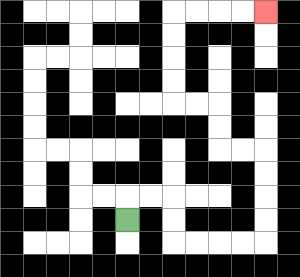{'start': '[5, 9]', 'end': '[11, 0]', 'path_directions': 'U,R,R,D,D,R,R,R,R,U,U,U,U,L,L,U,U,L,L,U,U,U,U,R,R,R,R', 'path_coordinates': '[[5, 9], [5, 8], [6, 8], [7, 8], [7, 9], [7, 10], [8, 10], [9, 10], [10, 10], [11, 10], [11, 9], [11, 8], [11, 7], [11, 6], [10, 6], [9, 6], [9, 5], [9, 4], [8, 4], [7, 4], [7, 3], [7, 2], [7, 1], [7, 0], [8, 0], [9, 0], [10, 0], [11, 0]]'}